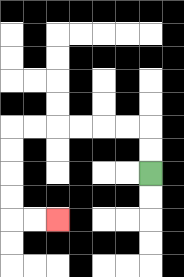{'start': '[6, 7]', 'end': '[2, 9]', 'path_directions': 'U,U,L,L,L,L,L,L,D,D,D,D,R,R', 'path_coordinates': '[[6, 7], [6, 6], [6, 5], [5, 5], [4, 5], [3, 5], [2, 5], [1, 5], [0, 5], [0, 6], [0, 7], [0, 8], [0, 9], [1, 9], [2, 9]]'}